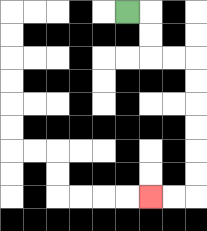{'start': '[5, 0]', 'end': '[6, 8]', 'path_directions': 'R,D,D,R,R,D,D,D,D,D,D,L,L', 'path_coordinates': '[[5, 0], [6, 0], [6, 1], [6, 2], [7, 2], [8, 2], [8, 3], [8, 4], [8, 5], [8, 6], [8, 7], [8, 8], [7, 8], [6, 8]]'}